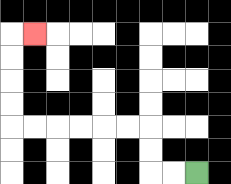{'start': '[8, 7]', 'end': '[1, 1]', 'path_directions': 'L,L,U,U,L,L,L,L,L,L,U,U,U,U,R', 'path_coordinates': '[[8, 7], [7, 7], [6, 7], [6, 6], [6, 5], [5, 5], [4, 5], [3, 5], [2, 5], [1, 5], [0, 5], [0, 4], [0, 3], [0, 2], [0, 1], [1, 1]]'}